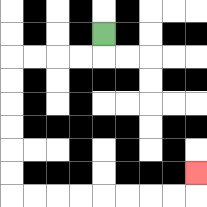{'start': '[4, 1]', 'end': '[8, 7]', 'path_directions': 'D,L,L,L,L,D,D,D,D,D,D,R,R,R,R,R,R,R,R,U', 'path_coordinates': '[[4, 1], [4, 2], [3, 2], [2, 2], [1, 2], [0, 2], [0, 3], [0, 4], [0, 5], [0, 6], [0, 7], [0, 8], [1, 8], [2, 8], [3, 8], [4, 8], [5, 8], [6, 8], [7, 8], [8, 8], [8, 7]]'}